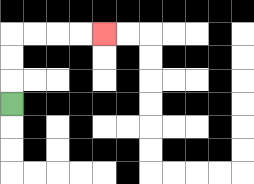{'start': '[0, 4]', 'end': '[4, 1]', 'path_directions': 'U,U,U,R,R,R,R', 'path_coordinates': '[[0, 4], [0, 3], [0, 2], [0, 1], [1, 1], [2, 1], [3, 1], [4, 1]]'}